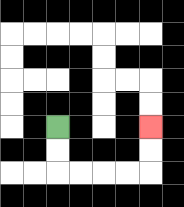{'start': '[2, 5]', 'end': '[6, 5]', 'path_directions': 'D,D,R,R,R,R,U,U', 'path_coordinates': '[[2, 5], [2, 6], [2, 7], [3, 7], [4, 7], [5, 7], [6, 7], [6, 6], [6, 5]]'}